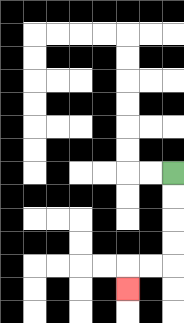{'start': '[7, 7]', 'end': '[5, 12]', 'path_directions': 'D,D,D,D,L,L,D', 'path_coordinates': '[[7, 7], [7, 8], [7, 9], [7, 10], [7, 11], [6, 11], [5, 11], [5, 12]]'}